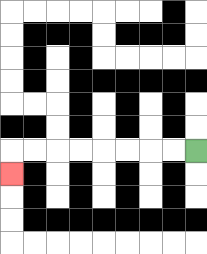{'start': '[8, 6]', 'end': '[0, 7]', 'path_directions': 'L,L,L,L,L,L,L,L,D', 'path_coordinates': '[[8, 6], [7, 6], [6, 6], [5, 6], [4, 6], [3, 6], [2, 6], [1, 6], [0, 6], [0, 7]]'}